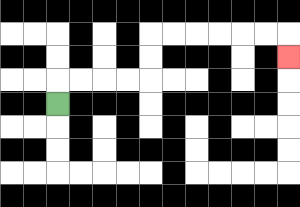{'start': '[2, 4]', 'end': '[12, 2]', 'path_directions': 'U,R,R,R,R,U,U,R,R,R,R,R,R,D', 'path_coordinates': '[[2, 4], [2, 3], [3, 3], [4, 3], [5, 3], [6, 3], [6, 2], [6, 1], [7, 1], [8, 1], [9, 1], [10, 1], [11, 1], [12, 1], [12, 2]]'}